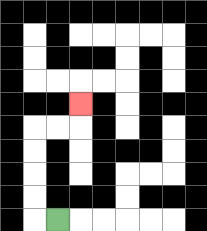{'start': '[2, 9]', 'end': '[3, 4]', 'path_directions': 'L,U,U,U,U,R,R,U', 'path_coordinates': '[[2, 9], [1, 9], [1, 8], [1, 7], [1, 6], [1, 5], [2, 5], [3, 5], [3, 4]]'}